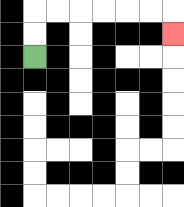{'start': '[1, 2]', 'end': '[7, 1]', 'path_directions': 'U,U,R,R,R,R,R,R,D', 'path_coordinates': '[[1, 2], [1, 1], [1, 0], [2, 0], [3, 0], [4, 0], [5, 0], [6, 0], [7, 0], [7, 1]]'}